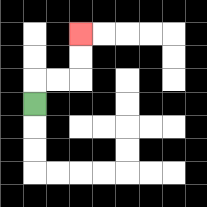{'start': '[1, 4]', 'end': '[3, 1]', 'path_directions': 'U,R,R,U,U', 'path_coordinates': '[[1, 4], [1, 3], [2, 3], [3, 3], [3, 2], [3, 1]]'}